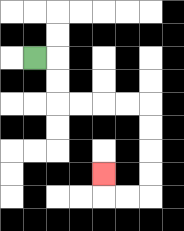{'start': '[1, 2]', 'end': '[4, 7]', 'path_directions': 'R,D,D,R,R,R,R,D,D,D,D,L,L,U', 'path_coordinates': '[[1, 2], [2, 2], [2, 3], [2, 4], [3, 4], [4, 4], [5, 4], [6, 4], [6, 5], [6, 6], [6, 7], [6, 8], [5, 8], [4, 8], [4, 7]]'}